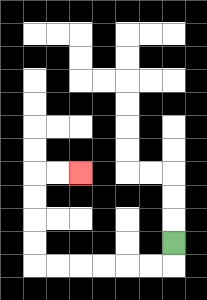{'start': '[7, 10]', 'end': '[3, 7]', 'path_directions': 'D,L,L,L,L,L,L,U,U,U,U,R,R', 'path_coordinates': '[[7, 10], [7, 11], [6, 11], [5, 11], [4, 11], [3, 11], [2, 11], [1, 11], [1, 10], [1, 9], [1, 8], [1, 7], [2, 7], [3, 7]]'}